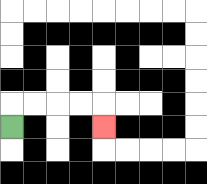{'start': '[0, 5]', 'end': '[4, 5]', 'path_directions': 'U,R,R,R,R,D', 'path_coordinates': '[[0, 5], [0, 4], [1, 4], [2, 4], [3, 4], [4, 4], [4, 5]]'}